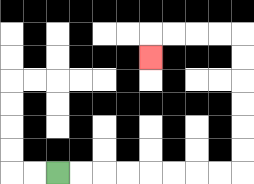{'start': '[2, 7]', 'end': '[6, 2]', 'path_directions': 'R,R,R,R,R,R,R,R,U,U,U,U,U,U,L,L,L,L,D', 'path_coordinates': '[[2, 7], [3, 7], [4, 7], [5, 7], [6, 7], [7, 7], [8, 7], [9, 7], [10, 7], [10, 6], [10, 5], [10, 4], [10, 3], [10, 2], [10, 1], [9, 1], [8, 1], [7, 1], [6, 1], [6, 2]]'}